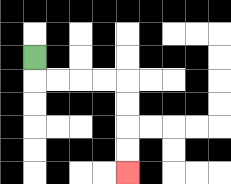{'start': '[1, 2]', 'end': '[5, 7]', 'path_directions': 'D,R,R,R,R,D,D,D,D', 'path_coordinates': '[[1, 2], [1, 3], [2, 3], [3, 3], [4, 3], [5, 3], [5, 4], [5, 5], [5, 6], [5, 7]]'}